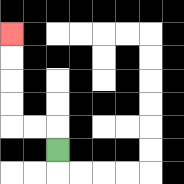{'start': '[2, 6]', 'end': '[0, 1]', 'path_directions': 'U,L,L,U,U,U,U', 'path_coordinates': '[[2, 6], [2, 5], [1, 5], [0, 5], [0, 4], [0, 3], [0, 2], [0, 1]]'}